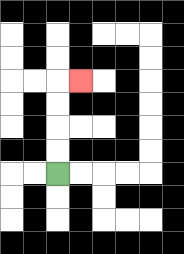{'start': '[2, 7]', 'end': '[3, 3]', 'path_directions': 'U,U,U,U,R', 'path_coordinates': '[[2, 7], [2, 6], [2, 5], [2, 4], [2, 3], [3, 3]]'}